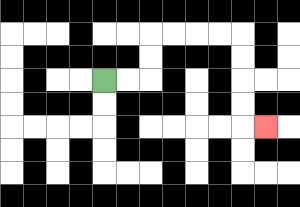{'start': '[4, 3]', 'end': '[11, 5]', 'path_directions': 'R,R,U,U,R,R,R,R,D,D,D,D,R', 'path_coordinates': '[[4, 3], [5, 3], [6, 3], [6, 2], [6, 1], [7, 1], [8, 1], [9, 1], [10, 1], [10, 2], [10, 3], [10, 4], [10, 5], [11, 5]]'}